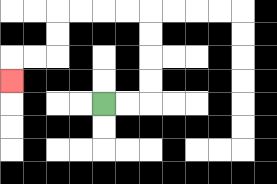{'start': '[4, 4]', 'end': '[0, 3]', 'path_directions': 'R,R,U,U,U,U,L,L,L,L,D,D,L,L,D', 'path_coordinates': '[[4, 4], [5, 4], [6, 4], [6, 3], [6, 2], [6, 1], [6, 0], [5, 0], [4, 0], [3, 0], [2, 0], [2, 1], [2, 2], [1, 2], [0, 2], [0, 3]]'}